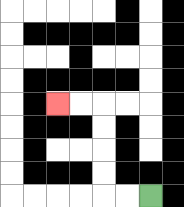{'start': '[6, 8]', 'end': '[2, 4]', 'path_directions': 'L,L,U,U,U,U,L,L', 'path_coordinates': '[[6, 8], [5, 8], [4, 8], [4, 7], [4, 6], [4, 5], [4, 4], [3, 4], [2, 4]]'}